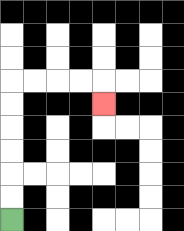{'start': '[0, 9]', 'end': '[4, 4]', 'path_directions': 'U,U,U,U,U,U,R,R,R,R,D', 'path_coordinates': '[[0, 9], [0, 8], [0, 7], [0, 6], [0, 5], [0, 4], [0, 3], [1, 3], [2, 3], [3, 3], [4, 3], [4, 4]]'}